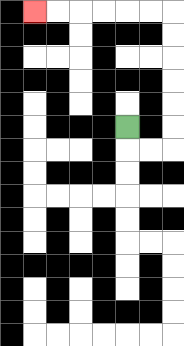{'start': '[5, 5]', 'end': '[1, 0]', 'path_directions': 'D,R,R,U,U,U,U,U,U,L,L,L,L,L,L', 'path_coordinates': '[[5, 5], [5, 6], [6, 6], [7, 6], [7, 5], [7, 4], [7, 3], [7, 2], [7, 1], [7, 0], [6, 0], [5, 0], [4, 0], [3, 0], [2, 0], [1, 0]]'}